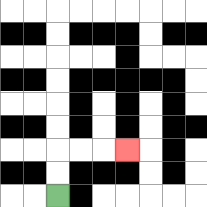{'start': '[2, 8]', 'end': '[5, 6]', 'path_directions': 'U,U,R,R,R', 'path_coordinates': '[[2, 8], [2, 7], [2, 6], [3, 6], [4, 6], [5, 6]]'}